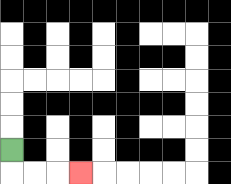{'start': '[0, 6]', 'end': '[3, 7]', 'path_directions': 'D,R,R,R', 'path_coordinates': '[[0, 6], [0, 7], [1, 7], [2, 7], [3, 7]]'}